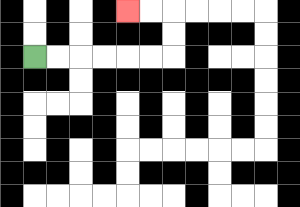{'start': '[1, 2]', 'end': '[5, 0]', 'path_directions': 'R,R,R,R,R,R,U,U,L,L', 'path_coordinates': '[[1, 2], [2, 2], [3, 2], [4, 2], [5, 2], [6, 2], [7, 2], [7, 1], [7, 0], [6, 0], [5, 0]]'}